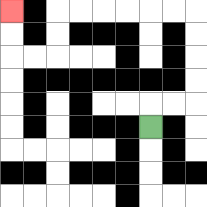{'start': '[6, 5]', 'end': '[0, 0]', 'path_directions': 'U,R,R,U,U,U,U,L,L,L,L,L,L,D,D,L,L,U,U', 'path_coordinates': '[[6, 5], [6, 4], [7, 4], [8, 4], [8, 3], [8, 2], [8, 1], [8, 0], [7, 0], [6, 0], [5, 0], [4, 0], [3, 0], [2, 0], [2, 1], [2, 2], [1, 2], [0, 2], [0, 1], [0, 0]]'}